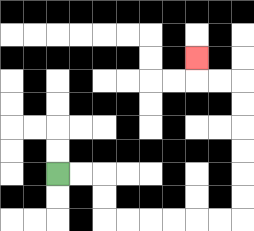{'start': '[2, 7]', 'end': '[8, 2]', 'path_directions': 'R,R,D,D,R,R,R,R,R,R,U,U,U,U,U,U,L,L,U', 'path_coordinates': '[[2, 7], [3, 7], [4, 7], [4, 8], [4, 9], [5, 9], [6, 9], [7, 9], [8, 9], [9, 9], [10, 9], [10, 8], [10, 7], [10, 6], [10, 5], [10, 4], [10, 3], [9, 3], [8, 3], [8, 2]]'}